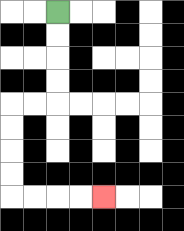{'start': '[2, 0]', 'end': '[4, 8]', 'path_directions': 'D,D,D,D,L,L,D,D,D,D,R,R,R,R', 'path_coordinates': '[[2, 0], [2, 1], [2, 2], [2, 3], [2, 4], [1, 4], [0, 4], [0, 5], [0, 6], [0, 7], [0, 8], [1, 8], [2, 8], [3, 8], [4, 8]]'}